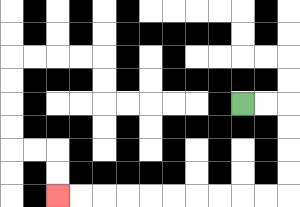{'start': '[10, 4]', 'end': '[2, 8]', 'path_directions': 'R,R,D,D,D,D,L,L,L,L,L,L,L,L,L,L', 'path_coordinates': '[[10, 4], [11, 4], [12, 4], [12, 5], [12, 6], [12, 7], [12, 8], [11, 8], [10, 8], [9, 8], [8, 8], [7, 8], [6, 8], [5, 8], [4, 8], [3, 8], [2, 8]]'}